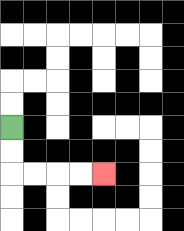{'start': '[0, 5]', 'end': '[4, 7]', 'path_directions': 'D,D,R,R,R,R', 'path_coordinates': '[[0, 5], [0, 6], [0, 7], [1, 7], [2, 7], [3, 7], [4, 7]]'}